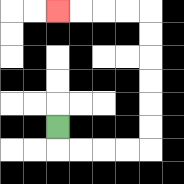{'start': '[2, 5]', 'end': '[2, 0]', 'path_directions': 'D,R,R,R,R,U,U,U,U,U,U,L,L,L,L', 'path_coordinates': '[[2, 5], [2, 6], [3, 6], [4, 6], [5, 6], [6, 6], [6, 5], [6, 4], [6, 3], [6, 2], [6, 1], [6, 0], [5, 0], [4, 0], [3, 0], [2, 0]]'}